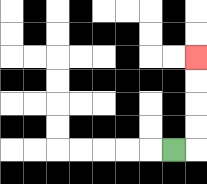{'start': '[7, 6]', 'end': '[8, 2]', 'path_directions': 'R,U,U,U,U', 'path_coordinates': '[[7, 6], [8, 6], [8, 5], [8, 4], [8, 3], [8, 2]]'}